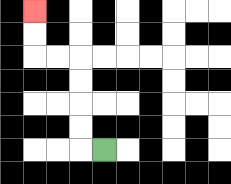{'start': '[4, 6]', 'end': '[1, 0]', 'path_directions': 'L,U,U,U,U,L,L,U,U', 'path_coordinates': '[[4, 6], [3, 6], [3, 5], [3, 4], [3, 3], [3, 2], [2, 2], [1, 2], [1, 1], [1, 0]]'}